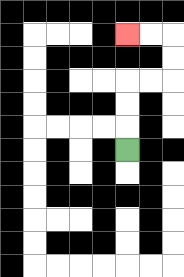{'start': '[5, 6]', 'end': '[5, 1]', 'path_directions': 'U,U,U,R,R,U,U,L,L', 'path_coordinates': '[[5, 6], [5, 5], [5, 4], [5, 3], [6, 3], [7, 3], [7, 2], [7, 1], [6, 1], [5, 1]]'}